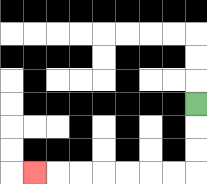{'start': '[8, 4]', 'end': '[1, 7]', 'path_directions': 'D,D,D,L,L,L,L,L,L,L', 'path_coordinates': '[[8, 4], [8, 5], [8, 6], [8, 7], [7, 7], [6, 7], [5, 7], [4, 7], [3, 7], [2, 7], [1, 7]]'}